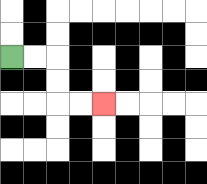{'start': '[0, 2]', 'end': '[4, 4]', 'path_directions': 'R,R,D,D,R,R', 'path_coordinates': '[[0, 2], [1, 2], [2, 2], [2, 3], [2, 4], [3, 4], [4, 4]]'}